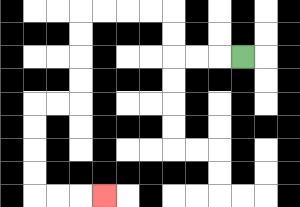{'start': '[10, 2]', 'end': '[4, 8]', 'path_directions': 'L,L,L,U,U,L,L,L,L,D,D,D,D,L,L,D,D,D,D,R,R,R', 'path_coordinates': '[[10, 2], [9, 2], [8, 2], [7, 2], [7, 1], [7, 0], [6, 0], [5, 0], [4, 0], [3, 0], [3, 1], [3, 2], [3, 3], [3, 4], [2, 4], [1, 4], [1, 5], [1, 6], [1, 7], [1, 8], [2, 8], [3, 8], [4, 8]]'}